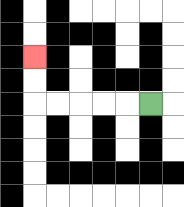{'start': '[6, 4]', 'end': '[1, 2]', 'path_directions': 'L,L,L,L,L,U,U', 'path_coordinates': '[[6, 4], [5, 4], [4, 4], [3, 4], [2, 4], [1, 4], [1, 3], [1, 2]]'}